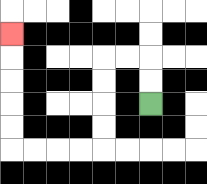{'start': '[6, 4]', 'end': '[0, 1]', 'path_directions': 'U,U,L,L,D,D,D,D,L,L,L,L,U,U,U,U,U', 'path_coordinates': '[[6, 4], [6, 3], [6, 2], [5, 2], [4, 2], [4, 3], [4, 4], [4, 5], [4, 6], [3, 6], [2, 6], [1, 6], [0, 6], [0, 5], [0, 4], [0, 3], [0, 2], [0, 1]]'}